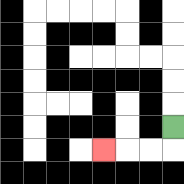{'start': '[7, 5]', 'end': '[4, 6]', 'path_directions': 'D,L,L,L', 'path_coordinates': '[[7, 5], [7, 6], [6, 6], [5, 6], [4, 6]]'}